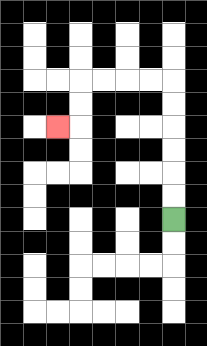{'start': '[7, 9]', 'end': '[2, 5]', 'path_directions': 'U,U,U,U,U,U,L,L,L,L,D,D,L', 'path_coordinates': '[[7, 9], [7, 8], [7, 7], [7, 6], [7, 5], [7, 4], [7, 3], [6, 3], [5, 3], [4, 3], [3, 3], [3, 4], [3, 5], [2, 5]]'}